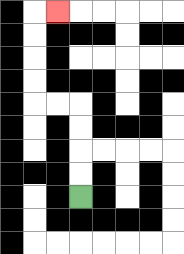{'start': '[3, 8]', 'end': '[2, 0]', 'path_directions': 'U,U,U,U,L,L,U,U,U,U,R', 'path_coordinates': '[[3, 8], [3, 7], [3, 6], [3, 5], [3, 4], [2, 4], [1, 4], [1, 3], [1, 2], [1, 1], [1, 0], [2, 0]]'}